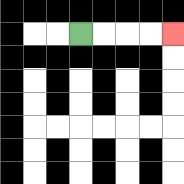{'start': '[3, 1]', 'end': '[7, 1]', 'path_directions': 'R,R,R,R', 'path_coordinates': '[[3, 1], [4, 1], [5, 1], [6, 1], [7, 1]]'}